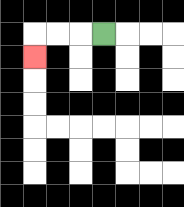{'start': '[4, 1]', 'end': '[1, 2]', 'path_directions': 'L,L,L,D', 'path_coordinates': '[[4, 1], [3, 1], [2, 1], [1, 1], [1, 2]]'}